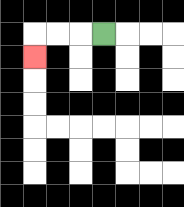{'start': '[4, 1]', 'end': '[1, 2]', 'path_directions': 'L,L,L,D', 'path_coordinates': '[[4, 1], [3, 1], [2, 1], [1, 1], [1, 2]]'}